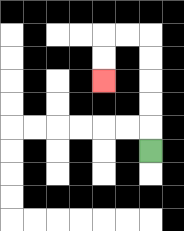{'start': '[6, 6]', 'end': '[4, 3]', 'path_directions': 'U,U,U,U,U,L,L,D,D', 'path_coordinates': '[[6, 6], [6, 5], [6, 4], [6, 3], [6, 2], [6, 1], [5, 1], [4, 1], [4, 2], [4, 3]]'}